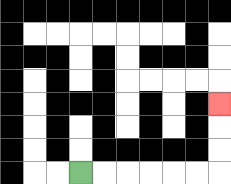{'start': '[3, 7]', 'end': '[9, 4]', 'path_directions': 'R,R,R,R,R,R,U,U,U', 'path_coordinates': '[[3, 7], [4, 7], [5, 7], [6, 7], [7, 7], [8, 7], [9, 7], [9, 6], [9, 5], [9, 4]]'}